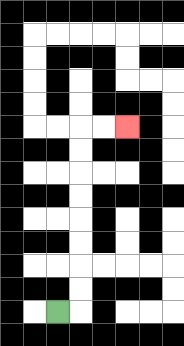{'start': '[2, 13]', 'end': '[5, 5]', 'path_directions': 'R,U,U,U,U,U,U,U,U,R,R', 'path_coordinates': '[[2, 13], [3, 13], [3, 12], [3, 11], [3, 10], [3, 9], [3, 8], [3, 7], [3, 6], [3, 5], [4, 5], [5, 5]]'}